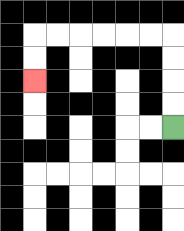{'start': '[7, 5]', 'end': '[1, 3]', 'path_directions': 'U,U,U,U,L,L,L,L,L,L,D,D', 'path_coordinates': '[[7, 5], [7, 4], [7, 3], [7, 2], [7, 1], [6, 1], [5, 1], [4, 1], [3, 1], [2, 1], [1, 1], [1, 2], [1, 3]]'}